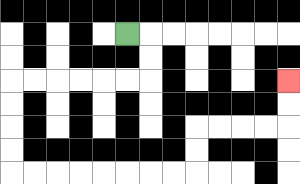{'start': '[5, 1]', 'end': '[12, 3]', 'path_directions': 'R,D,D,L,L,L,L,L,L,D,D,D,D,R,R,R,R,R,R,R,R,U,U,R,R,R,R,U,U', 'path_coordinates': '[[5, 1], [6, 1], [6, 2], [6, 3], [5, 3], [4, 3], [3, 3], [2, 3], [1, 3], [0, 3], [0, 4], [0, 5], [0, 6], [0, 7], [1, 7], [2, 7], [3, 7], [4, 7], [5, 7], [6, 7], [7, 7], [8, 7], [8, 6], [8, 5], [9, 5], [10, 5], [11, 5], [12, 5], [12, 4], [12, 3]]'}